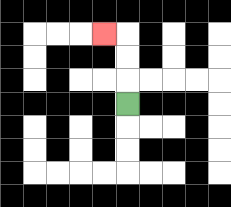{'start': '[5, 4]', 'end': '[4, 1]', 'path_directions': 'U,U,U,L', 'path_coordinates': '[[5, 4], [5, 3], [5, 2], [5, 1], [4, 1]]'}